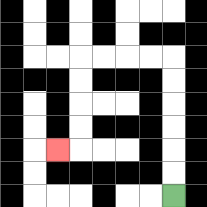{'start': '[7, 8]', 'end': '[2, 6]', 'path_directions': 'U,U,U,U,U,U,L,L,L,L,D,D,D,D,L', 'path_coordinates': '[[7, 8], [7, 7], [7, 6], [7, 5], [7, 4], [7, 3], [7, 2], [6, 2], [5, 2], [4, 2], [3, 2], [3, 3], [3, 4], [3, 5], [3, 6], [2, 6]]'}